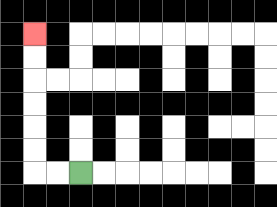{'start': '[3, 7]', 'end': '[1, 1]', 'path_directions': 'L,L,U,U,U,U,U,U', 'path_coordinates': '[[3, 7], [2, 7], [1, 7], [1, 6], [1, 5], [1, 4], [1, 3], [1, 2], [1, 1]]'}